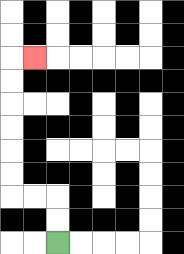{'start': '[2, 10]', 'end': '[1, 2]', 'path_directions': 'U,U,L,L,U,U,U,U,U,U,R', 'path_coordinates': '[[2, 10], [2, 9], [2, 8], [1, 8], [0, 8], [0, 7], [0, 6], [0, 5], [0, 4], [0, 3], [0, 2], [1, 2]]'}